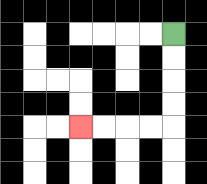{'start': '[7, 1]', 'end': '[3, 5]', 'path_directions': 'D,D,D,D,L,L,L,L', 'path_coordinates': '[[7, 1], [7, 2], [7, 3], [7, 4], [7, 5], [6, 5], [5, 5], [4, 5], [3, 5]]'}